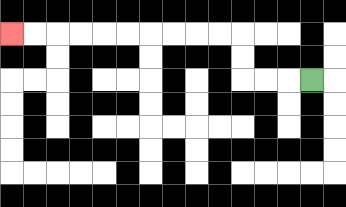{'start': '[13, 3]', 'end': '[0, 1]', 'path_directions': 'L,L,L,U,U,L,L,L,L,L,L,L,L,L,L', 'path_coordinates': '[[13, 3], [12, 3], [11, 3], [10, 3], [10, 2], [10, 1], [9, 1], [8, 1], [7, 1], [6, 1], [5, 1], [4, 1], [3, 1], [2, 1], [1, 1], [0, 1]]'}